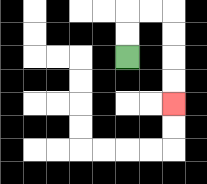{'start': '[5, 2]', 'end': '[7, 4]', 'path_directions': 'U,U,R,R,D,D,D,D', 'path_coordinates': '[[5, 2], [5, 1], [5, 0], [6, 0], [7, 0], [7, 1], [7, 2], [7, 3], [7, 4]]'}